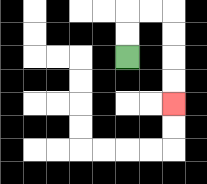{'start': '[5, 2]', 'end': '[7, 4]', 'path_directions': 'U,U,R,R,D,D,D,D', 'path_coordinates': '[[5, 2], [5, 1], [5, 0], [6, 0], [7, 0], [7, 1], [7, 2], [7, 3], [7, 4]]'}